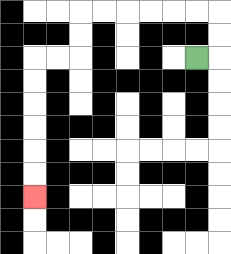{'start': '[8, 2]', 'end': '[1, 8]', 'path_directions': 'R,U,U,L,L,L,L,L,L,D,D,L,L,D,D,D,D,D,D', 'path_coordinates': '[[8, 2], [9, 2], [9, 1], [9, 0], [8, 0], [7, 0], [6, 0], [5, 0], [4, 0], [3, 0], [3, 1], [3, 2], [2, 2], [1, 2], [1, 3], [1, 4], [1, 5], [1, 6], [1, 7], [1, 8]]'}